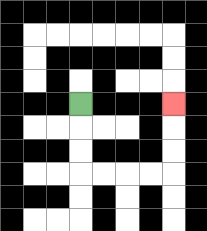{'start': '[3, 4]', 'end': '[7, 4]', 'path_directions': 'D,D,D,R,R,R,R,U,U,U', 'path_coordinates': '[[3, 4], [3, 5], [3, 6], [3, 7], [4, 7], [5, 7], [6, 7], [7, 7], [7, 6], [7, 5], [7, 4]]'}